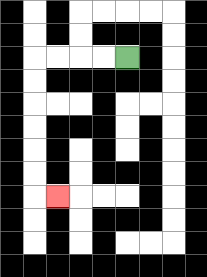{'start': '[5, 2]', 'end': '[2, 8]', 'path_directions': 'L,L,L,L,D,D,D,D,D,D,R', 'path_coordinates': '[[5, 2], [4, 2], [3, 2], [2, 2], [1, 2], [1, 3], [1, 4], [1, 5], [1, 6], [1, 7], [1, 8], [2, 8]]'}